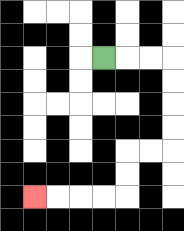{'start': '[4, 2]', 'end': '[1, 8]', 'path_directions': 'R,R,R,D,D,D,D,L,L,D,D,L,L,L,L', 'path_coordinates': '[[4, 2], [5, 2], [6, 2], [7, 2], [7, 3], [7, 4], [7, 5], [7, 6], [6, 6], [5, 6], [5, 7], [5, 8], [4, 8], [3, 8], [2, 8], [1, 8]]'}